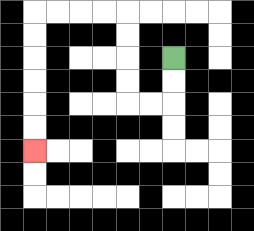{'start': '[7, 2]', 'end': '[1, 6]', 'path_directions': 'D,D,L,L,U,U,U,U,L,L,L,L,D,D,D,D,D,D', 'path_coordinates': '[[7, 2], [7, 3], [7, 4], [6, 4], [5, 4], [5, 3], [5, 2], [5, 1], [5, 0], [4, 0], [3, 0], [2, 0], [1, 0], [1, 1], [1, 2], [1, 3], [1, 4], [1, 5], [1, 6]]'}